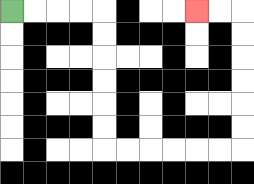{'start': '[0, 0]', 'end': '[8, 0]', 'path_directions': 'R,R,R,R,D,D,D,D,D,D,R,R,R,R,R,R,U,U,U,U,U,U,L,L', 'path_coordinates': '[[0, 0], [1, 0], [2, 0], [3, 0], [4, 0], [4, 1], [4, 2], [4, 3], [4, 4], [4, 5], [4, 6], [5, 6], [6, 6], [7, 6], [8, 6], [9, 6], [10, 6], [10, 5], [10, 4], [10, 3], [10, 2], [10, 1], [10, 0], [9, 0], [8, 0]]'}